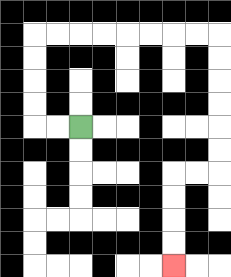{'start': '[3, 5]', 'end': '[7, 11]', 'path_directions': 'L,L,U,U,U,U,R,R,R,R,R,R,R,R,D,D,D,D,D,D,L,L,D,D,D,D', 'path_coordinates': '[[3, 5], [2, 5], [1, 5], [1, 4], [1, 3], [1, 2], [1, 1], [2, 1], [3, 1], [4, 1], [5, 1], [6, 1], [7, 1], [8, 1], [9, 1], [9, 2], [9, 3], [9, 4], [9, 5], [9, 6], [9, 7], [8, 7], [7, 7], [7, 8], [7, 9], [7, 10], [7, 11]]'}